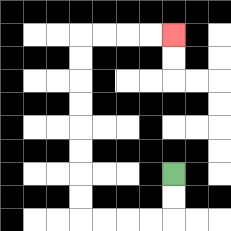{'start': '[7, 7]', 'end': '[7, 1]', 'path_directions': 'D,D,L,L,L,L,U,U,U,U,U,U,U,U,R,R,R,R', 'path_coordinates': '[[7, 7], [7, 8], [7, 9], [6, 9], [5, 9], [4, 9], [3, 9], [3, 8], [3, 7], [3, 6], [3, 5], [3, 4], [3, 3], [3, 2], [3, 1], [4, 1], [5, 1], [6, 1], [7, 1]]'}